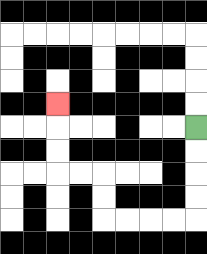{'start': '[8, 5]', 'end': '[2, 4]', 'path_directions': 'D,D,D,D,L,L,L,L,U,U,L,L,U,U,U', 'path_coordinates': '[[8, 5], [8, 6], [8, 7], [8, 8], [8, 9], [7, 9], [6, 9], [5, 9], [4, 9], [4, 8], [4, 7], [3, 7], [2, 7], [2, 6], [2, 5], [2, 4]]'}